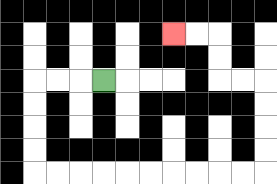{'start': '[4, 3]', 'end': '[7, 1]', 'path_directions': 'L,L,L,D,D,D,D,R,R,R,R,R,R,R,R,R,R,U,U,U,U,L,L,U,U,L,L', 'path_coordinates': '[[4, 3], [3, 3], [2, 3], [1, 3], [1, 4], [1, 5], [1, 6], [1, 7], [2, 7], [3, 7], [4, 7], [5, 7], [6, 7], [7, 7], [8, 7], [9, 7], [10, 7], [11, 7], [11, 6], [11, 5], [11, 4], [11, 3], [10, 3], [9, 3], [9, 2], [9, 1], [8, 1], [7, 1]]'}